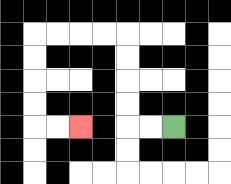{'start': '[7, 5]', 'end': '[3, 5]', 'path_directions': 'L,L,U,U,U,U,L,L,L,L,D,D,D,D,R,R', 'path_coordinates': '[[7, 5], [6, 5], [5, 5], [5, 4], [5, 3], [5, 2], [5, 1], [4, 1], [3, 1], [2, 1], [1, 1], [1, 2], [1, 3], [1, 4], [1, 5], [2, 5], [3, 5]]'}